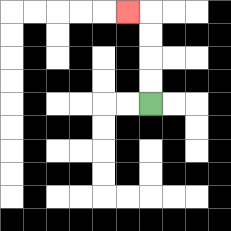{'start': '[6, 4]', 'end': '[5, 0]', 'path_directions': 'U,U,U,U,L', 'path_coordinates': '[[6, 4], [6, 3], [6, 2], [6, 1], [6, 0], [5, 0]]'}